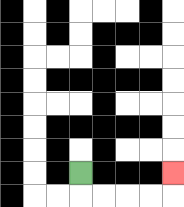{'start': '[3, 7]', 'end': '[7, 7]', 'path_directions': 'D,R,R,R,R,U', 'path_coordinates': '[[3, 7], [3, 8], [4, 8], [5, 8], [6, 8], [7, 8], [7, 7]]'}